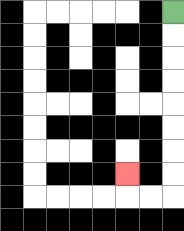{'start': '[7, 0]', 'end': '[5, 7]', 'path_directions': 'D,D,D,D,D,D,D,D,L,L,U', 'path_coordinates': '[[7, 0], [7, 1], [7, 2], [7, 3], [7, 4], [7, 5], [7, 6], [7, 7], [7, 8], [6, 8], [5, 8], [5, 7]]'}